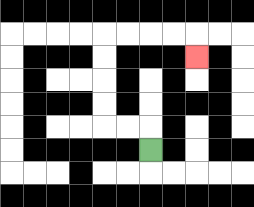{'start': '[6, 6]', 'end': '[8, 2]', 'path_directions': 'U,L,L,U,U,U,U,R,R,R,R,D', 'path_coordinates': '[[6, 6], [6, 5], [5, 5], [4, 5], [4, 4], [4, 3], [4, 2], [4, 1], [5, 1], [6, 1], [7, 1], [8, 1], [8, 2]]'}